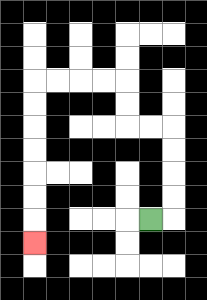{'start': '[6, 9]', 'end': '[1, 10]', 'path_directions': 'R,U,U,U,U,L,L,U,U,L,L,L,L,D,D,D,D,D,D,D', 'path_coordinates': '[[6, 9], [7, 9], [7, 8], [7, 7], [7, 6], [7, 5], [6, 5], [5, 5], [5, 4], [5, 3], [4, 3], [3, 3], [2, 3], [1, 3], [1, 4], [1, 5], [1, 6], [1, 7], [1, 8], [1, 9], [1, 10]]'}